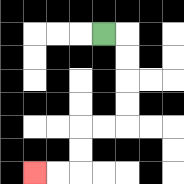{'start': '[4, 1]', 'end': '[1, 7]', 'path_directions': 'R,D,D,D,D,L,L,D,D,L,L', 'path_coordinates': '[[4, 1], [5, 1], [5, 2], [5, 3], [5, 4], [5, 5], [4, 5], [3, 5], [3, 6], [3, 7], [2, 7], [1, 7]]'}